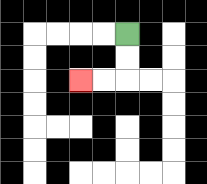{'start': '[5, 1]', 'end': '[3, 3]', 'path_directions': 'D,D,L,L', 'path_coordinates': '[[5, 1], [5, 2], [5, 3], [4, 3], [3, 3]]'}